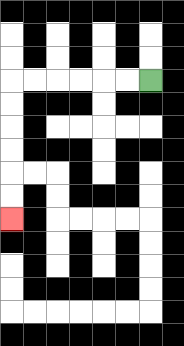{'start': '[6, 3]', 'end': '[0, 9]', 'path_directions': 'L,L,L,L,L,L,D,D,D,D,D,D', 'path_coordinates': '[[6, 3], [5, 3], [4, 3], [3, 3], [2, 3], [1, 3], [0, 3], [0, 4], [0, 5], [0, 6], [0, 7], [0, 8], [0, 9]]'}